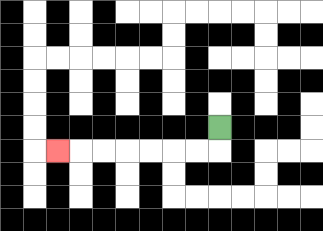{'start': '[9, 5]', 'end': '[2, 6]', 'path_directions': 'D,L,L,L,L,L,L,L', 'path_coordinates': '[[9, 5], [9, 6], [8, 6], [7, 6], [6, 6], [5, 6], [4, 6], [3, 6], [2, 6]]'}